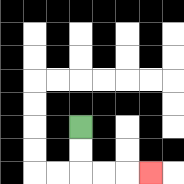{'start': '[3, 5]', 'end': '[6, 7]', 'path_directions': 'D,D,R,R,R', 'path_coordinates': '[[3, 5], [3, 6], [3, 7], [4, 7], [5, 7], [6, 7]]'}